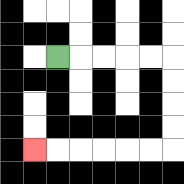{'start': '[2, 2]', 'end': '[1, 6]', 'path_directions': 'R,R,R,R,R,D,D,D,D,L,L,L,L,L,L', 'path_coordinates': '[[2, 2], [3, 2], [4, 2], [5, 2], [6, 2], [7, 2], [7, 3], [7, 4], [7, 5], [7, 6], [6, 6], [5, 6], [4, 6], [3, 6], [2, 6], [1, 6]]'}